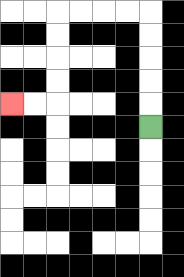{'start': '[6, 5]', 'end': '[0, 4]', 'path_directions': 'U,U,U,U,U,L,L,L,L,D,D,D,D,L,L', 'path_coordinates': '[[6, 5], [6, 4], [6, 3], [6, 2], [6, 1], [6, 0], [5, 0], [4, 0], [3, 0], [2, 0], [2, 1], [2, 2], [2, 3], [2, 4], [1, 4], [0, 4]]'}